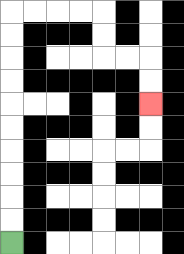{'start': '[0, 10]', 'end': '[6, 4]', 'path_directions': 'U,U,U,U,U,U,U,U,U,U,R,R,R,R,D,D,R,R,D,D', 'path_coordinates': '[[0, 10], [0, 9], [0, 8], [0, 7], [0, 6], [0, 5], [0, 4], [0, 3], [0, 2], [0, 1], [0, 0], [1, 0], [2, 0], [3, 0], [4, 0], [4, 1], [4, 2], [5, 2], [6, 2], [6, 3], [6, 4]]'}